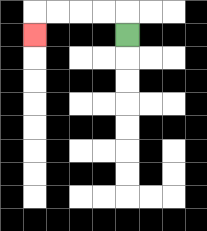{'start': '[5, 1]', 'end': '[1, 1]', 'path_directions': 'U,L,L,L,L,D', 'path_coordinates': '[[5, 1], [5, 0], [4, 0], [3, 0], [2, 0], [1, 0], [1, 1]]'}